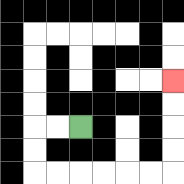{'start': '[3, 5]', 'end': '[7, 3]', 'path_directions': 'L,L,D,D,R,R,R,R,R,R,U,U,U,U', 'path_coordinates': '[[3, 5], [2, 5], [1, 5], [1, 6], [1, 7], [2, 7], [3, 7], [4, 7], [5, 7], [6, 7], [7, 7], [7, 6], [7, 5], [7, 4], [7, 3]]'}